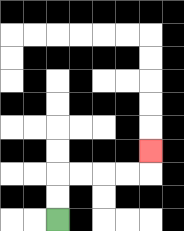{'start': '[2, 9]', 'end': '[6, 6]', 'path_directions': 'U,U,R,R,R,R,U', 'path_coordinates': '[[2, 9], [2, 8], [2, 7], [3, 7], [4, 7], [5, 7], [6, 7], [6, 6]]'}